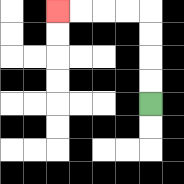{'start': '[6, 4]', 'end': '[2, 0]', 'path_directions': 'U,U,U,U,L,L,L,L', 'path_coordinates': '[[6, 4], [6, 3], [6, 2], [6, 1], [6, 0], [5, 0], [4, 0], [3, 0], [2, 0]]'}